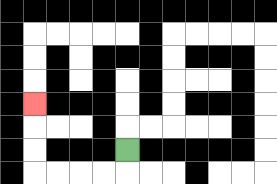{'start': '[5, 6]', 'end': '[1, 4]', 'path_directions': 'D,L,L,L,L,U,U,U', 'path_coordinates': '[[5, 6], [5, 7], [4, 7], [3, 7], [2, 7], [1, 7], [1, 6], [1, 5], [1, 4]]'}